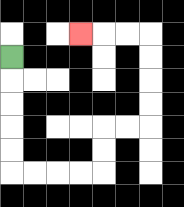{'start': '[0, 2]', 'end': '[3, 1]', 'path_directions': 'D,D,D,D,D,R,R,R,R,U,U,R,R,U,U,U,U,L,L,L', 'path_coordinates': '[[0, 2], [0, 3], [0, 4], [0, 5], [0, 6], [0, 7], [1, 7], [2, 7], [3, 7], [4, 7], [4, 6], [4, 5], [5, 5], [6, 5], [6, 4], [6, 3], [6, 2], [6, 1], [5, 1], [4, 1], [3, 1]]'}